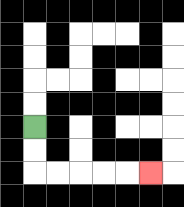{'start': '[1, 5]', 'end': '[6, 7]', 'path_directions': 'D,D,R,R,R,R,R', 'path_coordinates': '[[1, 5], [1, 6], [1, 7], [2, 7], [3, 7], [4, 7], [5, 7], [6, 7]]'}